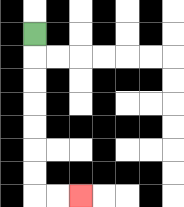{'start': '[1, 1]', 'end': '[3, 8]', 'path_directions': 'D,D,D,D,D,D,D,R,R', 'path_coordinates': '[[1, 1], [1, 2], [1, 3], [1, 4], [1, 5], [1, 6], [1, 7], [1, 8], [2, 8], [3, 8]]'}